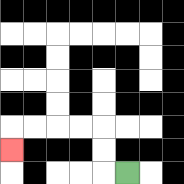{'start': '[5, 7]', 'end': '[0, 6]', 'path_directions': 'L,U,U,L,L,L,L,D', 'path_coordinates': '[[5, 7], [4, 7], [4, 6], [4, 5], [3, 5], [2, 5], [1, 5], [0, 5], [0, 6]]'}